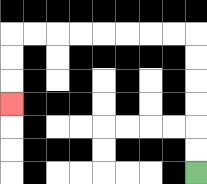{'start': '[8, 7]', 'end': '[0, 4]', 'path_directions': 'U,U,U,U,U,U,L,L,L,L,L,L,L,L,D,D,D', 'path_coordinates': '[[8, 7], [8, 6], [8, 5], [8, 4], [8, 3], [8, 2], [8, 1], [7, 1], [6, 1], [5, 1], [4, 1], [3, 1], [2, 1], [1, 1], [0, 1], [0, 2], [0, 3], [0, 4]]'}